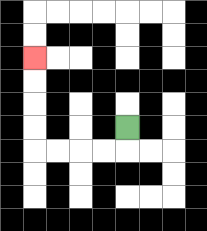{'start': '[5, 5]', 'end': '[1, 2]', 'path_directions': 'D,L,L,L,L,U,U,U,U', 'path_coordinates': '[[5, 5], [5, 6], [4, 6], [3, 6], [2, 6], [1, 6], [1, 5], [1, 4], [1, 3], [1, 2]]'}